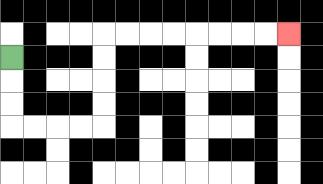{'start': '[0, 2]', 'end': '[12, 1]', 'path_directions': 'D,D,D,R,R,R,R,U,U,U,U,R,R,R,R,R,R,R,R', 'path_coordinates': '[[0, 2], [0, 3], [0, 4], [0, 5], [1, 5], [2, 5], [3, 5], [4, 5], [4, 4], [4, 3], [4, 2], [4, 1], [5, 1], [6, 1], [7, 1], [8, 1], [9, 1], [10, 1], [11, 1], [12, 1]]'}